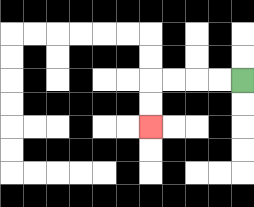{'start': '[10, 3]', 'end': '[6, 5]', 'path_directions': 'L,L,L,L,D,D', 'path_coordinates': '[[10, 3], [9, 3], [8, 3], [7, 3], [6, 3], [6, 4], [6, 5]]'}